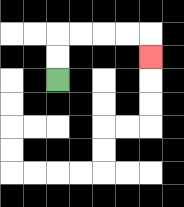{'start': '[2, 3]', 'end': '[6, 2]', 'path_directions': 'U,U,R,R,R,R,D', 'path_coordinates': '[[2, 3], [2, 2], [2, 1], [3, 1], [4, 1], [5, 1], [6, 1], [6, 2]]'}